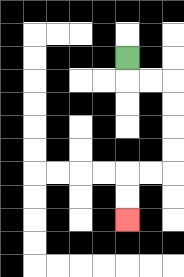{'start': '[5, 2]', 'end': '[5, 9]', 'path_directions': 'D,R,R,D,D,D,D,L,L,D,D', 'path_coordinates': '[[5, 2], [5, 3], [6, 3], [7, 3], [7, 4], [7, 5], [7, 6], [7, 7], [6, 7], [5, 7], [5, 8], [5, 9]]'}